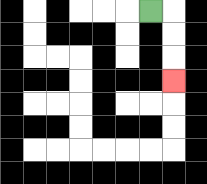{'start': '[6, 0]', 'end': '[7, 3]', 'path_directions': 'R,D,D,D', 'path_coordinates': '[[6, 0], [7, 0], [7, 1], [7, 2], [7, 3]]'}